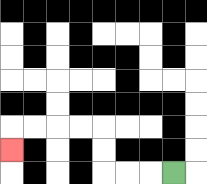{'start': '[7, 7]', 'end': '[0, 6]', 'path_directions': 'L,L,L,U,U,L,L,L,L,D', 'path_coordinates': '[[7, 7], [6, 7], [5, 7], [4, 7], [4, 6], [4, 5], [3, 5], [2, 5], [1, 5], [0, 5], [0, 6]]'}